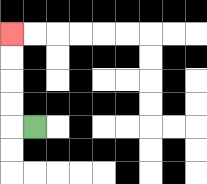{'start': '[1, 5]', 'end': '[0, 1]', 'path_directions': 'L,U,U,U,U', 'path_coordinates': '[[1, 5], [0, 5], [0, 4], [0, 3], [0, 2], [0, 1]]'}